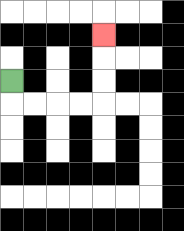{'start': '[0, 3]', 'end': '[4, 1]', 'path_directions': 'D,R,R,R,R,U,U,U', 'path_coordinates': '[[0, 3], [0, 4], [1, 4], [2, 4], [3, 4], [4, 4], [4, 3], [4, 2], [4, 1]]'}